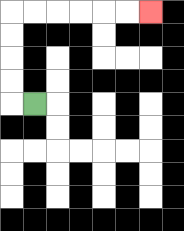{'start': '[1, 4]', 'end': '[6, 0]', 'path_directions': 'L,U,U,U,U,R,R,R,R,R,R', 'path_coordinates': '[[1, 4], [0, 4], [0, 3], [0, 2], [0, 1], [0, 0], [1, 0], [2, 0], [3, 0], [4, 0], [5, 0], [6, 0]]'}